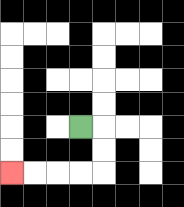{'start': '[3, 5]', 'end': '[0, 7]', 'path_directions': 'R,D,D,L,L,L,L', 'path_coordinates': '[[3, 5], [4, 5], [4, 6], [4, 7], [3, 7], [2, 7], [1, 7], [0, 7]]'}